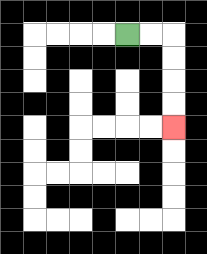{'start': '[5, 1]', 'end': '[7, 5]', 'path_directions': 'R,R,D,D,D,D', 'path_coordinates': '[[5, 1], [6, 1], [7, 1], [7, 2], [7, 3], [7, 4], [7, 5]]'}